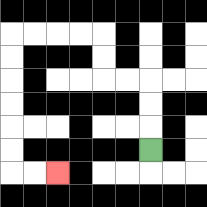{'start': '[6, 6]', 'end': '[2, 7]', 'path_directions': 'U,U,U,L,L,U,U,L,L,L,L,D,D,D,D,D,D,R,R', 'path_coordinates': '[[6, 6], [6, 5], [6, 4], [6, 3], [5, 3], [4, 3], [4, 2], [4, 1], [3, 1], [2, 1], [1, 1], [0, 1], [0, 2], [0, 3], [0, 4], [0, 5], [0, 6], [0, 7], [1, 7], [2, 7]]'}